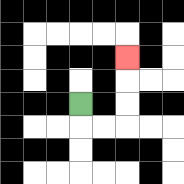{'start': '[3, 4]', 'end': '[5, 2]', 'path_directions': 'D,R,R,U,U,U', 'path_coordinates': '[[3, 4], [3, 5], [4, 5], [5, 5], [5, 4], [5, 3], [5, 2]]'}